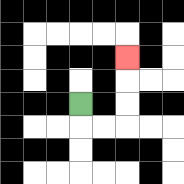{'start': '[3, 4]', 'end': '[5, 2]', 'path_directions': 'D,R,R,U,U,U', 'path_coordinates': '[[3, 4], [3, 5], [4, 5], [5, 5], [5, 4], [5, 3], [5, 2]]'}